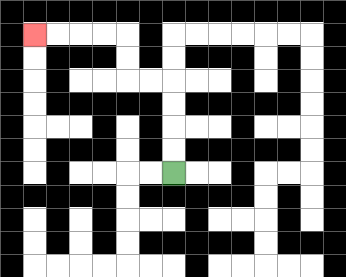{'start': '[7, 7]', 'end': '[1, 1]', 'path_directions': 'U,U,U,U,L,L,U,U,L,L,L,L', 'path_coordinates': '[[7, 7], [7, 6], [7, 5], [7, 4], [7, 3], [6, 3], [5, 3], [5, 2], [5, 1], [4, 1], [3, 1], [2, 1], [1, 1]]'}